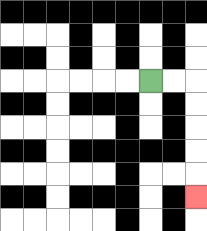{'start': '[6, 3]', 'end': '[8, 8]', 'path_directions': 'R,R,D,D,D,D,D', 'path_coordinates': '[[6, 3], [7, 3], [8, 3], [8, 4], [8, 5], [8, 6], [8, 7], [8, 8]]'}